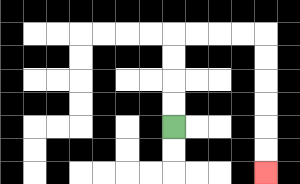{'start': '[7, 5]', 'end': '[11, 7]', 'path_directions': 'U,U,U,U,R,R,R,R,D,D,D,D,D,D', 'path_coordinates': '[[7, 5], [7, 4], [7, 3], [7, 2], [7, 1], [8, 1], [9, 1], [10, 1], [11, 1], [11, 2], [11, 3], [11, 4], [11, 5], [11, 6], [11, 7]]'}